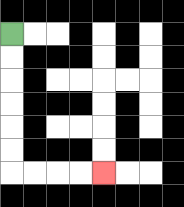{'start': '[0, 1]', 'end': '[4, 7]', 'path_directions': 'D,D,D,D,D,D,R,R,R,R', 'path_coordinates': '[[0, 1], [0, 2], [0, 3], [0, 4], [0, 5], [0, 6], [0, 7], [1, 7], [2, 7], [3, 7], [4, 7]]'}